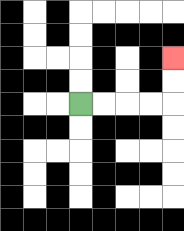{'start': '[3, 4]', 'end': '[7, 2]', 'path_directions': 'R,R,R,R,U,U', 'path_coordinates': '[[3, 4], [4, 4], [5, 4], [6, 4], [7, 4], [7, 3], [7, 2]]'}